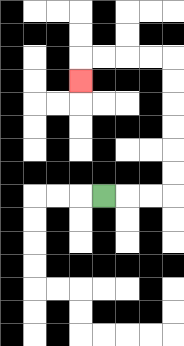{'start': '[4, 8]', 'end': '[3, 3]', 'path_directions': 'R,R,R,U,U,U,U,U,U,L,L,L,L,D', 'path_coordinates': '[[4, 8], [5, 8], [6, 8], [7, 8], [7, 7], [7, 6], [7, 5], [7, 4], [7, 3], [7, 2], [6, 2], [5, 2], [4, 2], [3, 2], [3, 3]]'}